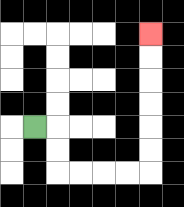{'start': '[1, 5]', 'end': '[6, 1]', 'path_directions': 'R,D,D,R,R,R,R,U,U,U,U,U,U', 'path_coordinates': '[[1, 5], [2, 5], [2, 6], [2, 7], [3, 7], [4, 7], [5, 7], [6, 7], [6, 6], [6, 5], [6, 4], [6, 3], [6, 2], [6, 1]]'}